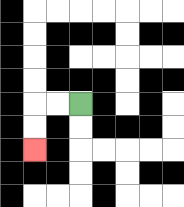{'start': '[3, 4]', 'end': '[1, 6]', 'path_directions': 'L,L,D,D', 'path_coordinates': '[[3, 4], [2, 4], [1, 4], [1, 5], [1, 6]]'}